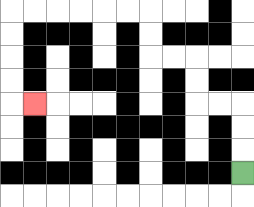{'start': '[10, 7]', 'end': '[1, 4]', 'path_directions': 'U,U,U,L,L,U,U,L,L,U,U,L,L,L,L,L,L,D,D,D,D,R', 'path_coordinates': '[[10, 7], [10, 6], [10, 5], [10, 4], [9, 4], [8, 4], [8, 3], [8, 2], [7, 2], [6, 2], [6, 1], [6, 0], [5, 0], [4, 0], [3, 0], [2, 0], [1, 0], [0, 0], [0, 1], [0, 2], [0, 3], [0, 4], [1, 4]]'}